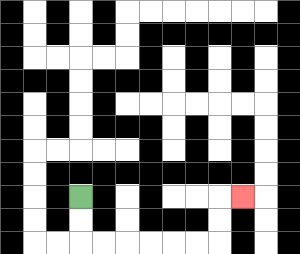{'start': '[3, 8]', 'end': '[10, 8]', 'path_directions': 'D,D,R,R,R,R,R,R,U,U,R', 'path_coordinates': '[[3, 8], [3, 9], [3, 10], [4, 10], [5, 10], [6, 10], [7, 10], [8, 10], [9, 10], [9, 9], [9, 8], [10, 8]]'}